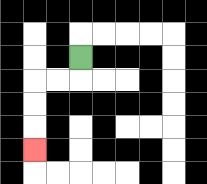{'start': '[3, 2]', 'end': '[1, 6]', 'path_directions': 'D,L,L,D,D,D', 'path_coordinates': '[[3, 2], [3, 3], [2, 3], [1, 3], [1, 4], [1, 5], [1, 6]]'}